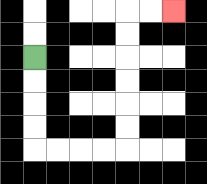{'start': '[1, 2]', 'end': '[7, 0]', 'path_directions': 'D,D,D,D,R,R,R,R,U,U,U,U,U,U,R,R', 'path_coordinates': '[[1, 2], [1, 3], [1, 4], [1, 5], [1, 6], [2, 6], [3, 6], [4, 6], [5, 6], [5, 5], [5, 4], [5, 3], [5, 2], [5, 1], [5, 0], [6, 0], [7, 0]]'}